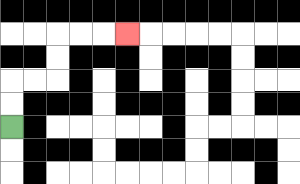{'start': '[0, 5]', 'end': '[5, 1]', 'path_directions': 'U,U,R,R,U,U,R,R,R', 'path_coordinates': '[[0, 5], [0, 4], [0, 3], [1, 3], [2, 3], [2, 2], [2, 1], [3, 1], [4, 1], [5, 1]]'}